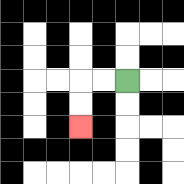{'start': '[5, 3]', 'end': '[3, 5]', 'path_directions': 'L,L,D,D', 'path_coordinates': '[[5, 3], [4, 3], [3, 3], [3, 4], [3, 5]]'}